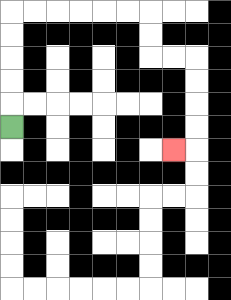{'start': '[0, 5]', 'end': '[7, 6]', 'path_directions': 'U,U,U,U,U,R,R,R,R,R,R,D,D,R,R,D,D,D,D,L', 'path_coordinates': '[[0, 5], [0, 4], [0, 3], [0, 2], [0, 1], [0, 0], [1, 0], [2, 0], [3, 0], [4, 0], [5, 0], [6, 0], [6, 1], [6, 2], [7, 2], [8, 2], [8, 3], [8, 4], [8, 5], [8, 6], [7, 6]]'}